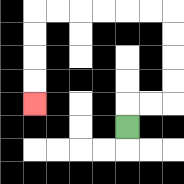{'start': '[5, 5]', 'end': '[1, 4]', 'path_directions': 'U,R,R,U,U,U,U,L,L,L,L,L,L,D,D,D,D', 'path_coordinates': '[[5, 5], [5, 4], [6, 4], [7, 4], [7, 3], [7, 2], [7, 1], [7, 0], [6, 0], [5, 0], [4, 0], [3, 0], [2, 0], [1, 0], [1, 1], [1, 2], [1, 3], [1, 4]]'}